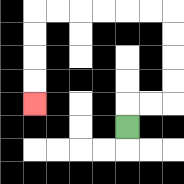{'start': '[5, 5]', 'end': '[1, 4]', 'path_directions': 'U,R,R,U,U,U,U,L,L,L,L,L,L,D,D,D,D', 'path_coordinates': '[[5, 5], [5, 4], [6, 4], [7, 4], [7, 3], [7, 2], [7, 1], [7, 0], [6, 0], [5, 0], [4, 0], [3, 0], [2, 0], [1, 0], [1, 1], [1, 2], [1, 3], [1, 4]]'}